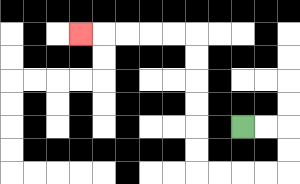{'start': '[10, 5]', 'end': '[3, 1]', 'path_directions': 'R,R,D,D,L,L,L,L,U,U,U,U,U,U,L,L,L,L,L', 'path_coordinates': '[[10, 5], [11, 5], [12, 5], [12, 6], [12, 7], [11, 7], [10, 7], [9, 7], [8, 7], [8, 6], [8, 5], [8, 4], [8, 3], [8, 2], [8, 1], [7, 1], [6, 1], [5, 1], [4, 1], [3, 1]]'}